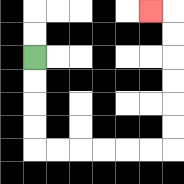{'start': '[1, 2]', 'end': '[6, 0]', 'path_directions': 'D,D,D,D,R,R,R,R,R,R,U,U,U,U,U,U,L', 'path_coordinates': '[[1, 2], [1, 3], [1, 4], [1, 5], [1, 6], [2, 6], [3, 6], [4, 6], [5, 6], [6, 6], [7, 6], [7, 5], [7, 4], [7, 3], [7, 2], [7, 1], [7, 0], [6, 0]]'}